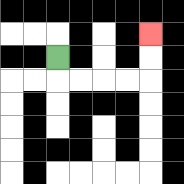{'start': '[2, 2]', 'end': '[6, 1]', 'path_directions': 'D,R,R,R,R,U,U', 'path_coordinates': '[[2, 2], [2, 3], [3, 3], [4, 3], [5, 3], [6, 3], [6, 2], [6, 1]]'}